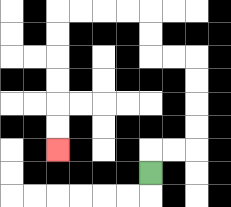{'start': '[6, 7]', 'end': '[2, 6]', 'path_directions': 'U,R,R,U,U,U,U,L,L,U,U,L,L,L,L,D,D,D,D,D,D', 'path_coordinates': '[[6, 7], [6, 6], [7, 6], [8, 6], [8, 5], [8, 4], [8, 3], [8, 2], [7, 2], [6, 2], [6, 1], [6, 0], [5, 0], [4, 0], [3, 0], [2, 0], [2, 1], [2, 2], [2, 3], [2, 4], [2, 5], [2, 6]]'}